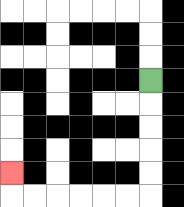{'start': '[6, 3]', 'end': '[0, 7]', 'path_directions': 'D,D,D,D,D,L,L,L,L,L,L,U', 'path_coordinates': '[[6, 3], [6, 4], [6, 5], [6, 6], [6, 7], [6, 8], [5, 8], [4, 8], [3, 8], [2, 8], [1, 8], [0, 8], [0, 7]]'}